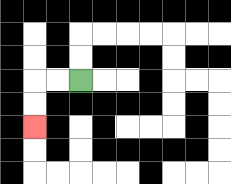{'start': '[3, 3]', 'end': '[1, 5]', 'path_directions': 'L,L,D,D', 'path_coordinates': '[[3, 3], [2, 3], [1, 3], [1, 4], [1, 5]]'}